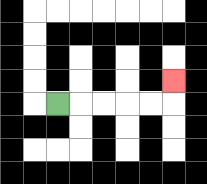{'start': '[2, 4]', 'end': '[7, 3]', 'path_directions': 'R,R,R,R,R,U', 'path_coordinates': '[[2, 4], [3, 4], [4, 4], [5, 4], [6, 4], [7, 4], [7, 3]]'}